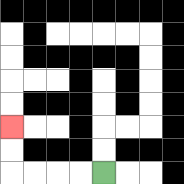{'start': '[4, 7]', 'end': '[0, 5]', 'path_directions': 'L,L,L,L,U,U', 'path_coordinates': '[[4, 7], [3, 7], [2, 7], [1, 7], [0, 7], [0, 6], [0, 5]]'}